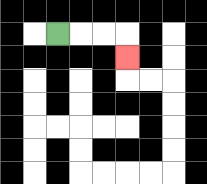{'start': '[2, 1]', 'end': '[5, 2]', 'path_directions': 'R,R,R,D', 'path_coordinates': '[[2, 1], [3, 1], [4, 1], [5, 1], [5, 2]]'}